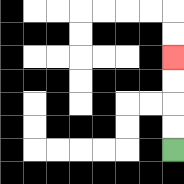{'start': '[7, 6]', 'end': '[7, 2]', 'path_directions': 'U,U,U,U', 'path_coordinates': '[[7, 6], [7, 5], [7, 4], [7, 3], [7, 2]]'}